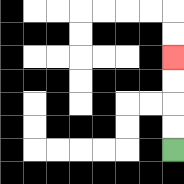{'start': '[7, 6]', 'end': '[7, 2]', 'path_directions': 'U,U,U,U', 'path_coordinates': '[[7, 6], [7, 5], [7, 4], [7, 3], [7, 2]]'}